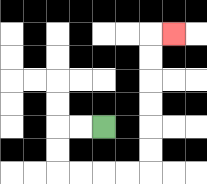{'start': '[4, 5]', 'end': '[7, 1]', 'path_directions': 'L,L,D,D,R,R,R,R,U,U,U,U,U,U,R', 'path_coordinates': '[[4, 5], [3, 5], [2, 5], [2, 6], [2, 7], [3, 7], [4, 7], [5, 7], [6, 7], [6, 6], [6, 5], [6, 4], [6, 3], [6, 2], [6, 1], [7, 1]]'}